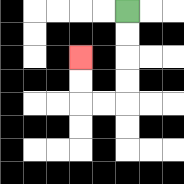{'start': '[5, 0]', 'end': '[3, 2]', 'path_directions': 'D,D,D,D,L,L,U,U', 'path_coordinates': '[[5, 0], [5, 1], [5, 2], [5, 3], [5, 4], [4, 4], [3, 4], [3, 3], [3, 2]]'}